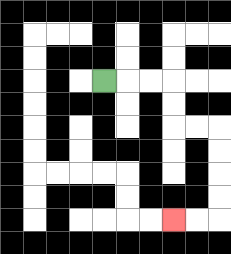{'start': '[4, 3]', 'end': '[7, 9]', 'path_directions': 'R,R,R,D,D,R,R,D,D,D,D,L,L', 'path_coordinates': '[[4, 3], [5, 3], [6, 3], [7, 3], [7, 4], [7, 5], [8, 5], [9, 5], [9, 6], [9, 7], [9, 8], [9, 9], [8, 9], [7, 9]]'}